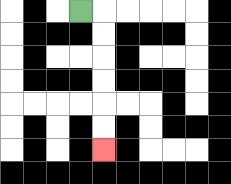{'start': '[3, 0]', 'end': '[4, 6]', 'path_directions': 'R,D,D,D,D,D,D', 'path_coordinates': '[[3, 0], [4, 0], [4, 1], [4, 2], [4, 3], [4, 4], [4, 5], [4, 6]]'}